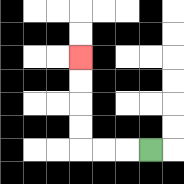{'start': '[6, 6]', 'end': '[3, 2]', 'path_directions': 'L,L,L,U,U,U,U', 'path_coordinates': '[[6, 6], [5, 6], [4, 6], [3, 6], [3, 5], [3, 4], [3, 3], [3, 2]]'}